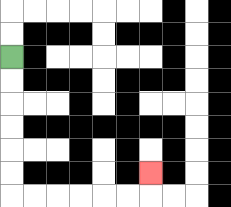{'start': '[0, 2]', 'end': '[6, 7]', 'path_directions': 'D,D,D,D,D,D,R,R,R,R,R,R,U', 'path_coordinates': '[[0, 2], [0, 3], [0, 4], [0, 5], [0, 6], [0, 7], [0, 8], [1, 8], [2, 8], [3, 8], [4, 8], [5, 8], [6, 8], [6, 7]]'}